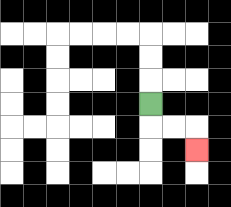{'start': '[6, 4]', 'end': '[8, 6]', 'path_directions': 'D,R,R,D', 'path_coordinates': '[[6, 4], [6, 5], [7, 5], [8, 5], [8, 6]]'}